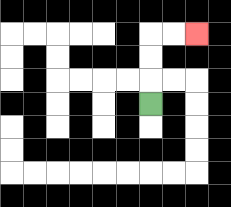{'start': '[6, 4]', 'end': '[8, 1]', 'path_directions': 'U,U,U,R,R', 'path_coordinates': '[[6, 4], [6, 3], [6, 2], [6, 1], [7, 1], [8, 1]]'}